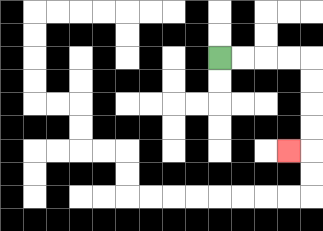{'start': '[9, 2]', 'end': '[12, 6]', 'path_directions': 'R,R,R,R,D,D,D,D,L', 'path_coordinates': '[[9, 2], [10, 2], [11, 2], [12, 2], [13, 2], [13, 3], [13, 4], [13, 5], [13, 6], [12, 6]]'}